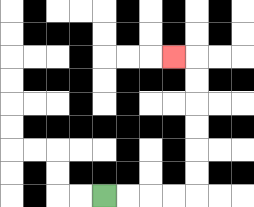{'start': '[4, 8]', 'end': '[7, 2]', 'path_directions': 'R,R,R,R,U,U,U,U,U,U,L', 'path_coordinates': '[[4, 8], [5, 8], [6, 8], [7, 8], [8, 8], [8, 7], [8, 6], [8, 5], [8, 4], [8, 3], [8, 2], [7, 2]]'}